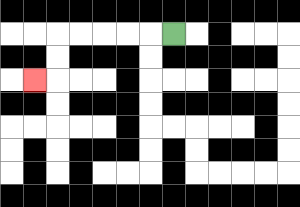{'start': '[7, 1]', 'end': '[1, 3]', 'path_directions': 'L,L,L,L,L,D,D,L', 'path_coordinates': '[[7, 1], [6, 1], [5, 1], [4, 1], [3, 1], [2, 1], [2, 2], [2, 3], [1, 3]]'}